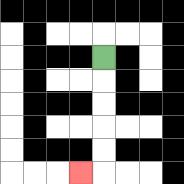{'start': '[4, 2]', 'end': '[3, 7]', 'path_directions': 'D,D,D,D,D,L', 'path_coordinates': '[[4, 2], [4, 3], [4, 4], [4, 5], [4, 6], [4, 7], [3, 7]]'}